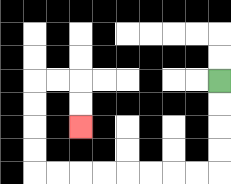{'start': '[9, 3]', 'end': '[3, 5]', 'path_directions': 'D,D,D,D,L,L,L,L,L,L,L,L,U,U,U,U,R,R,D,D', 'path_coordinates': '[[9, 3], [9, 4], [9, 5], [9, 6], [9, 7], [8, 7], [7, 7], [6, 7], [5, 7], [4, 7], [3, 7], [2, 7], [1, 7], [1, 6], [1, 5], [1, 4], [1, 3], [2, 3], [3, 3], [3, 4], [3, 5]]'}